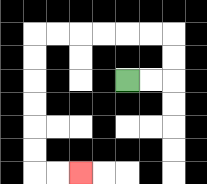{'start': '[5, 3]', 'end': '[3, 7]', 'path_directions': 'R,R,U,U,L,L,L,L,L,L,D,D,D,D,D,D,R,R', 'path_coordinates': '[[5, 3], [6, 3], [7, 3], [7, 2], [7, 1], [6, 1], [5, 1], [4, 1], [3, 1], [2, 1], [1, 1], [1, 2], [1, 3], [1, 4], [1, 5], [1, 6], [1, 7], [2, 7], [3, 7]]'}